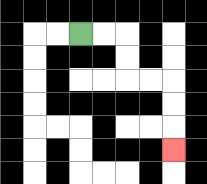{'start': '[3, 1]', 'end': '[7, 6]', 'path_directions': 'R,R,D,D,R,R,D,D,D', 'path_coordinates': '[[3, 1], [4, 1], [5, 1], [5, 2], [5, 3], [6, 3], [7, 3], [7, 4], [7, 5], [7, 6]]'}